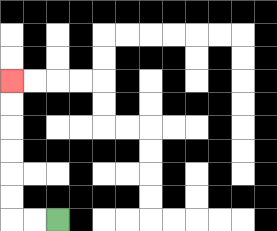{'start': '[2, 9]', 'end': '[0, 3]', 'path_directions': 'L,L,U,U,U,U,U,U', 'path_coordinates': '[[2, 9], [1, 9], [0, 9], [0, 8], [0, 7], [0, 6], [0, 5], [0, 4], [0, 3]]'}